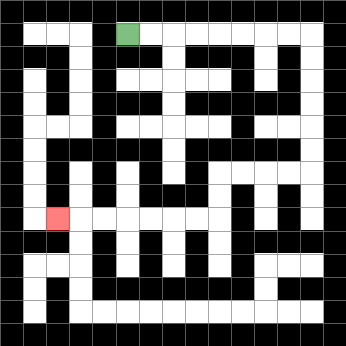{'start': '[5, 1]', 'end': '[2, 9]', 'path_directions': 'R,R,R,R,R,R,R,R,D,D,D,D,D,D,L,L,L,L,D,D,L,L,L,L,L,L,L', 'path_coordinates': '[[5, 1], [6, 1], [7, 1], [8, 1], [9, 1], [10, 1], [11, 1], [12, 1], [13, 1], [13, 2], [13, 3], [13, 4], [13, 5], [13, 6], [13, 7], [12, 7], [11, 7], [10, 7], [9, 7], [9, 8], [9, 9], [8, 9], [7, 9], [6, 9], [5, 9], [4, 9], [3, 9], [2, 9]]'}